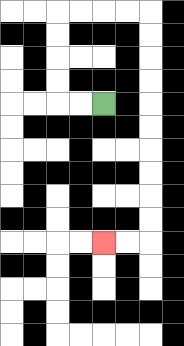{'start': '[4, 4]', 'end': '[4, 10]', 'path_directions': 'L,L,U,U,U,U,R,R,R,R,D,D,D,D,D,D,D,D,D,D,L,L', 'path_coordinates': '[[4, 4], [3, 4], [2, 4], [2, 3], [2, 2], [2, 1], [2, 0], [3, 0], [4, 0], [5, 0], [6, 0], [6, 1], [6, 2], [6, 3], [6, 4], [6, 5], [6, 6], [6, 7], [6, 8], [6, 9], [6, 10], [5, 10], [4, 10]]'}